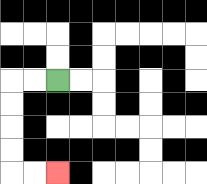{'start': '[2, 3]', 'end': '[2, 7]', 'path_directions': 'L,L,D,D,D,D,R,R', 'path_coordinates': '[[2, 3], [1, 3], [0, 3], [0, 4], [0, 5], [0, 6], [0, 7], [1, 7], [2, 7]]'}